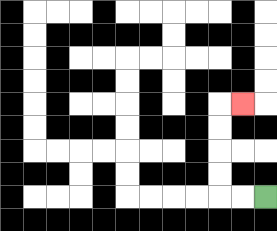{'start': '[11, 8]', 'end': '[10, 4]', 'path_directions': 'L,L,U,U,U,U,R', 'path_coordinates': '[[11, 8], [10, 8], [9, 8], [9, 7], [9, 6], [9, 5], [9, 4], [10, 4]]'}